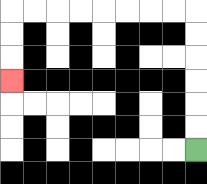{'start': '[8, 6]', 'end': '[0, 3]', 'path_directions': 'U,U,U,U,U,U,L,L,L,L,L,L,L,L,D,D,D', 'path_coordinates': '[[8, 6], [8, 5], [8, 4], [8, 3], [8, 2], [8, 1], [8, 0], [7, 0], [6, 0], [5, 0], [4, 0], [3, 0], [2, 0], [1, 0], [0, 0], [0, 1], [0, 2], [0, 3]]'}